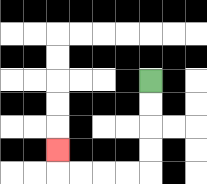{'start': '[6, 3]', 'end': '[2, 6]', 'path_directions': 'D,D,D,D,L,L,L,L,U', 'path_coordinates': '[[6, 3], [6, 4], [6, 5], [6, 6], [6, 7], [5, 7], [4, 7], [3, 7], [2, 7], [2, 6]]'}